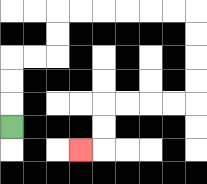{'start': '[0, 5]', 'end': '[3, 6]', 'path_directions': 'U,U,U,R,R,U,U,R,R,R,R,R,R,D,D,D,D,L,L,L,L,D,D,L', 'path_coordinates': '[[0, 5], [0, 4], [0, 3], [0, 2], [1, 2], [2, 2], [2, 1], [2, 0], [3, 0], [4, 0], [5, 0], [6, 0], [7, 0], [8, 0], [8, 1], [8, 2], [8, 3], [8, 4], [7, 4], [6, 4], [5, 4], [4, 4], [4, 5], [4, 6], [3, 6]]'}